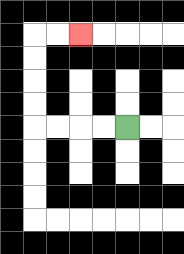{'start': '[5, 5]', 'end': '[3, 1]', 'path_directions': 'L,L,L,L,U,U,U,U,R,R', 'path_coordinates': '[[5, 5], [4, 5], [3, 5], [2, 5], [1, 5], [1, 4], [1, 3], [1, 2], [1, 1], [2, 1], [3, 1]]'}